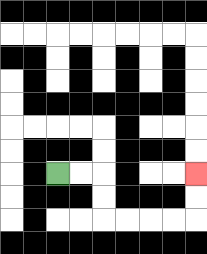{'start': '[2, 7]', 'end': '[8, 7]', 'path_directions': 'R,R,D,D,R,R,R,R,U,U', 'path_coordinates': '[[2, 7], [3, 7], [4, 7], [4, 8], [4, 9], [5, 9], [6, 9], [7, 9], [8, 9], [8, 8], [8, 7]]'}